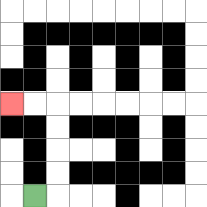{'start': '[1, 8]', 'end': '[0, 4]', 'path_directions': 'R,U,U,U,U,L,L', 'path_coordinates': '[[1, 8], [2, 8], [2, 7], [2, 6], [2, 5], [2, 4], [1, 4], [0, 4]]'}